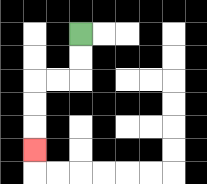{'start': '[3, 1]', 'end': '[1, 6]', 'path_directions': 'D,D,L,L,D,D,D', 'path_coordinates': '[[3, 1], [3, 2], [3, 3], [2, 3], [1, 3], [1, 4], [1, 5], [1, 6]]'}